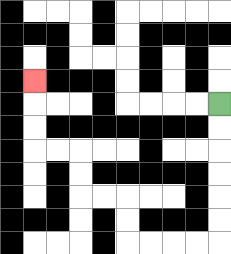{'start': '[9, 4]', 'end': '[1, 3]', 'path_directions': 'D,D,D,D,D,D,L,L,L,L,U,U,L,L,U,U,L,L,U,U,U', 'path_coordinates': '[[9, 4], [9, 5], [9, 6], [9, 7], [9, 8], [9, 9], [9, 10], [8, 10], [7, 10], [6, 10], [5, 10], [5, 9], [5, 8], [4, 8], [3, 8], [3, 7], [3, 6], [2, 6], [1, 6], [1, 5], [1, 4], [1, 3]]'}